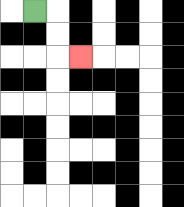{'start': '[1, 0]', 'end': '[3, 2]', 'path_directions': 'R,D,D,R', 'path_coordinates': '[[1, 0], [2, 0], [2, 1], [2, 2], [3, 2]]'}